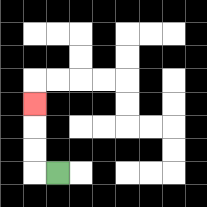{'start': '[2, 7]', 'end': '[1, 4]', 'path_directions': 'L,U,U,U', 'path_coordinates': '[[2, 7], [1, 7], [1, 6], [1, 5], [1, 4]]'}